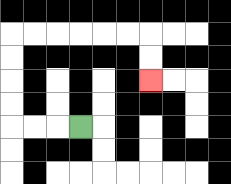{'start': '[3, 5]', 'end': '[6, 3]', 'path_directions': 'L,L,L,U,U,U,U,R,R,R,R,R,R,D,D', 'path_coordinates': '[[3, 5], [2, 5], [1, 5], [0, 5], [0, 4], [0, 3], [0, 2], [0, 1], [1, 1], [2, 1], [3, 1], [4, 1], [5, 1], [6, 1], [6, 2], [6, 3]]'}